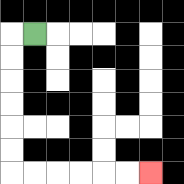{'start': '[1, 1]', 'end': '[6, 7]', 'path_directions': 'L,D,D,D,D,D,D,R,R,R,R,R,R', 'path_coordinates': '[[1, 1], [0, 1], [0, 2], [0, 3], [0, 4], [0, 5], [0, 6], [0, 7], [1, 7], [2, 7], [3, 7], [4, 7], [5, 7], [6, 7]]'}